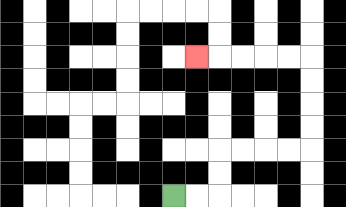{'start': '[7, 8]', 'end': '[8, 2]', 'path_directions': 'R,R,U,U,R,R,R,R,U,U,U,U,L,L,L,L,L', 'path_coordinates': '[[7, 8], [8, 8], [9, 8], [9, 7], [9, 6], [10, 6], [11, 6], [12, 6], [13, 6], [13, 5], [13, 4], [13, 3], [13, 2], [12, 2], [11, 2], [10, 2], [9, 2], [8, 2]]'}